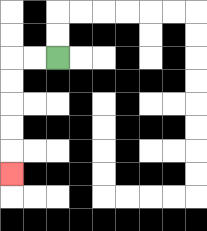{'start': '[2, 2]', 'end': '[0, 7]', 'path_directions': 'L,L,D,D,D,D,D', 'path_coordinates': '[[2, 2], [1, 2], [0, 2], [0, 3], [0, 4], [0, 5], [0, 6], [0, 7]]'}